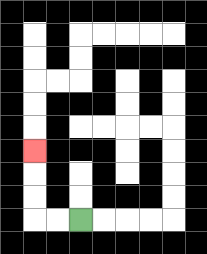{'start': '[3, 9]', 'end': '[1, 6]', 'path_directions': 'L,L,U,U,U', 'path_coordinates': '[[3, 9], [2, 9], [1, 9], [1, 8], [1, 7], [1, 6]]'}